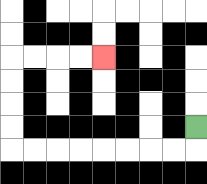{'start': '[8, 5]', 'end': '[4, 2]', 'path_directions': 'D,L,L,L,L,L,L,L,L,U,U,U,U,R,R,R,R', 'path_coordinates': '[[8, 5], [8, 6], [7, 6], [6, 6], [5, 6], [4, 6], [3, 6], [2, 6], [1, 6], [0, 6], [0, 5], [0, 4], [0, 3], [0, 2], [1, 2], [2, 2], [3, 2], [4, 2]]'}